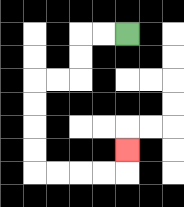{'start': '[5, 1]', 'end': '[5, 6]', 'path_directions': 'L,L,D,D,L,L,D,D,D,D,R,R,R,R,U', 'path_coordinates': '[[5, 1], [4, 1], [3, 1], [3, 2], [3, 3], [2, 3], [1, 3], [1, 4], [1, 5], [1, 6], [1, 7], [2, 7], [3, 7], [4, 7], [5, 7], [5, 6]]'}